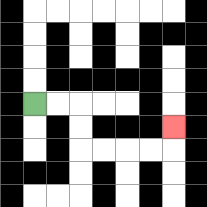{'start': '[1, 4]', 'end': '[7, 5]', 'path_directions': 'R,R,D,D,R,R,R,R,U', 'path_coordinates': '[[1, 4], [2, 4], [3, 4], [3, 5], [3, 6], [4, 6], [5, 6], [6, 6], [7, 6], [7, 5]]'}